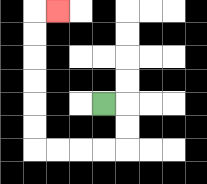{'start': '[4, 4]', 'end': '[2, 0]', 'path_directions': 'R,D,D,L,L,L,L,U,U,U,U,U,U,R', 'path_coordinates': '[[4, 4], [5, 4], [5, 5], [5, 6], [4, 6], [3, 6], [2, 6], [1, 6], [1, 5], [1, 4], [1, 3], [1, 2], [1, 1], [1, 0], [2, 0]]'}